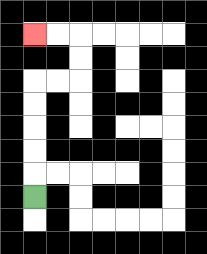{'start': '[1, 8]', 'end': '[1, 1]', 'path_directions': 'U,U,U,U,U,R,R,U,U,L,L', 'path_coordinates': '[[1, 8], [1, 7], [1, 6], [1, 5], [1, 4], [1, 3], [2, 3], [3, 3], [3, 2], [3, 1], [2, 1], [1, 1]]'}